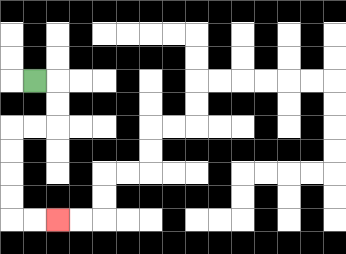{'start': '[1, 3]', 'end': '[2, 9]', 'path_directions': 'R,D,D,L,L,D,D,D,D,R,R', 'path_coordinates': '[[1, 3], [2, 3], [2, 4], [2, 5], [1, 5], [0, 5], [0, 6], [0, 7], [0, 8], [0, 9], [1, 9], [2, 9]]'}